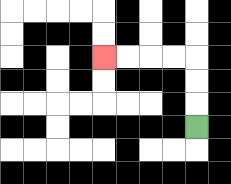{'start': '[8, 5]', 'end': '[4, 2]', 'path_directions': 'U,U,U,L,L,L,L', 'path_coordinates': '[[8, 5], [8, 4], [8, 3], [8, 2], [7, 2], [6, 2], [5, 2], [4, 2]]'}